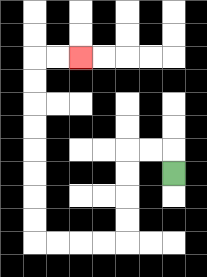{'start': '[7, 7]', 'end': '[3, 2]', 'path_directions': 'U,L,L,D,D,D,D,L,L,L,L,U,U,U,U,U,U,U,U,R,R', 'path_coordinates': '[[7, 7], [7, 6], [6, 6], [5, 6], [5, 7], [5, 8], [5, 9], [5, 10], [4, 10], [3, 10], [2, 10], [1, 10], [1, 9], [1, 8], [1, 7], [1, 6], [1, 5], [1, 4], [1, 3], [1, 2], [2, 2], [3, 2]]'}